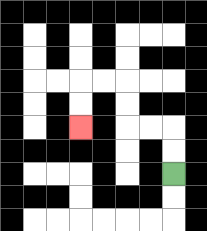{'start': '[7, 7]', 'end': '[3, 5]', 'path_directions': 'U,U,L,L,U,U,L,L,D,D', 'path_coordinates': '[[7, 7], [7, 6], [7, 5], [6, 5], [5, 5], [5, 4], [5, 3], [4, 3], [3, 3], [3, 4], [3, 5]]'}